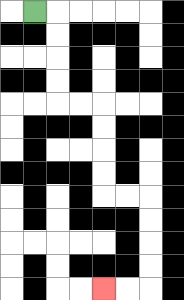{'start': '[1, 0]', 'end': '[4, 12]', 'path_directions': 'R,D,D,D,D,R,R,D,D,D,D,R,R,D,D,D,D,L,L', 'path_coordinates': '[[1, 0], [2, 0], [2, 1], [2, 2], [2, 3], [2, 4], [3, 4], [4, 4], [4, 5], [4, 6], [4, 7], [4, 8], [5, 8], [6, 8], [6, 9], [6, 10], [6, 11], [6, 12], [5, 12], [4, 12]]'}